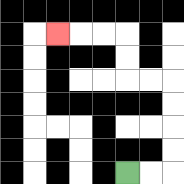{'start': '[5, 7]', 'end': '[2, 1]', 'path_directions': 'R,R,U,U,U,U,L,L,U,U,L,L,L', 'path_coordinates': '[[5, 7], [6, 7], [7, 7], [7, 6], [7, 5], [7, 4], [7, 3], [6, 3], [5, 3], [5, 2], [5, 1], [4, 1], [3, 1], [2, 1]]'}